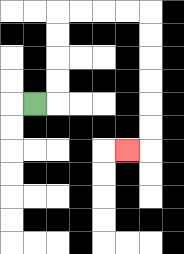{'start': '[1, 4]', 'end': '[5, 6]', 'path_directions': 'R,U,U,U,U,R,R,R,R,D,D,D,D,D,D,L', 'path_coordinates': '[[1, 4], [2, 4], [2, 3], [2, 2], [2, 1], [2, 0], [3, 0], [4, 0], [5, 0], [6, 0], [6, 1], [6, 2], [6, 3], [6, 4], [6, 5], [6, 6], [5, 6]]'}